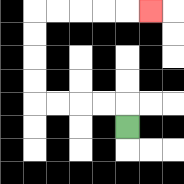{'start': '[5, 5]', 'end': '[6, 0]', 'path_directions': 'U,L,L,L,L,U,U,U,U,R,R,R,R,R', 'path_coordinates': '[[5, 5], [5, 4], [4, 4], [3, 4], [2, 4], [1, 4], [1, 3], [1, 2], [1, 1], [1, 0], [2, 0], [3, 0], [4, 0], [5, 0], [6, 0]]'}